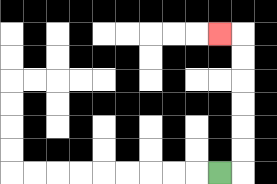{'start': '[9, 7]', 'end': '[9, 1]', 'path_directions': 'R,U,U,U,U,U,U,L', 'path_coordinates': '[[9, 7], [10, 7], [10, 6], [10, 5], [10, 4], [10, 3], [10, 2], [10, 1], [9, 1]]'}